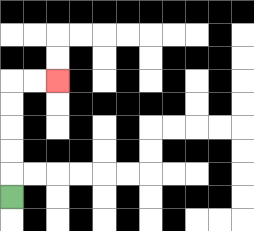{'start': '[0, 8]', 'end': '[2, 3]', 'path_directions': 'U,U,U,U,U,R,R', 'path_coordinates': '[[0, 8], [0, 7], [0, 6], [0, 5], [0, 4], [0, 3], [1, 3], [2, 3]]'}